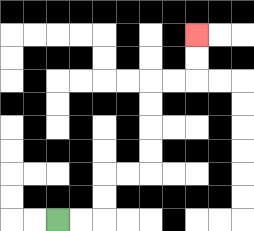{'start': '[2, 9]', 'end': '[8, 1]', 'path_directions': 'R,R,U,U,R,R,U,U,U,U,R,R,U,U', 'path_coordinates': '[[2, 9], [3, 9], [4, 9], [4, 8], [4, 7], [5, 7], [6, 7], [6, 6], [6, 5], [6, 4], [6, 3], [7, 3], [8, 3], [8, 2], [8, 1]]'}